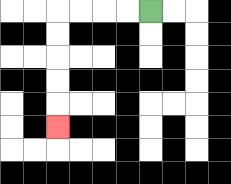{'start': '[6, 0]', 'end': '[2, 5]', 'path_directions': 'L,L,L,L,D,D,D,D,D', 'path_coordinates': '[[6, 0], [5, 0], [4, 0], [3, 0], [2, 0], [2, 1], [2, 2], [2, 3], [2, 4], [2, 5]]'}